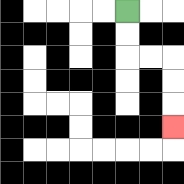{'start': '[5, 0]', 'end': '[7, 5]', 'path_directions': 'D,D,R,R,D,D,D', 'path_coordinates': '[[5, 0], [5, 1], [5, 2], [6, 2], [7, 2], [7, 3], [7, 4], [7, 5]]'}